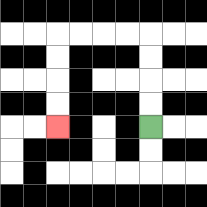{'start': '[6, 5]', 'end': '[2, 5]', 'path_directions': 'U,U,U,U,L,L,L,L,D,D,D,D', 'path_coordinates': '[[6, 5], [6, 4], [6, 3], [6, 2], [6, 1], [5, 1], [4, 1], [3, 1], [2, 1], [2, 2], [2, 3], [2, 4], [2, 5]]'}